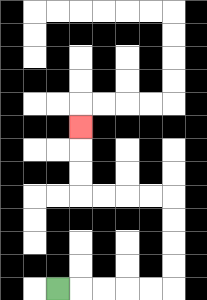{'start': '[2, 12]', 'end': '[3, 5]', 'path_directions': 'R,R,R,R,R,U,U,U,U,L,L,L,L,U,U,U', 'path_coordinates': '[[2, 12], [3, 12], [4, 12], [5, 12], [6, 12], [7, 12], [7, 11], [7, 10], [7, 9], [7, 8], [6, 8], [5, 8], [4, 8], [3, 8], [3, 7], [3, 6], [3, 5]]'}